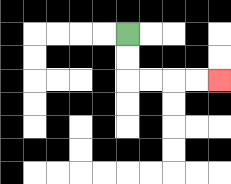{'start': '[5, 1]', 'end': '[9, 3]', 'path_directions': 'D,D,R,R,R,R', 'path_coordinates': '[[5, 1], [5, 2], [5, 3], [6, 3], [7, 3], [8, 3], [9, 3]]'}